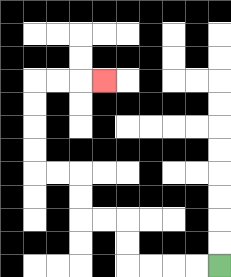{'start': '[9, 11]', 'end': '[4, 3]', 'path_directions': 'L,L,L,L,U,U,L,L,U,U,L,L,U,U,U,U,R,R,R', 'path_coordinates': '[[9, 11], [8, 11], [7, 11], [6, 11], [5, 11], [5, 10], [5, 9], [4, 9], [3, 9], [3, 8], [3, 7], [2, 7], [1, 7], [1, 6], [1, 5], [1, 4], [1, 3], [2, 3], [3, 3], [4, 3]]'}